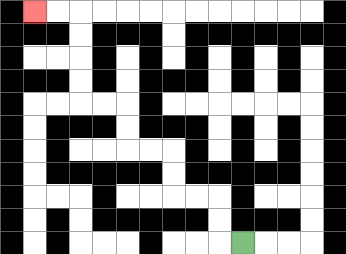{'start': '[10, 10]', 'end': '[1, 0]', 'path_directions': 'L,U,U,L,L,U,U,L,L,U,U,L,L,U,U,U,U,L,L', 'path_coordinates': '[[10, 10], [9, 10], [9, 9], [9, 8], [8, 8], [7, 8], [7, 7], [7, 6], [6, 6], [5, 6], [5, 5], [5, 4], [4, 4], [3, 4], [3, 3], [3, 2], [3, 1], [3, 0], [2, 0], [1, 0]]'}